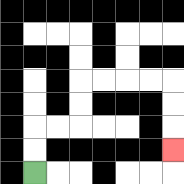{'start': '[1, 7]', 'end': '[7, 6]', 'path_directions': 'U,U,R,R,U,U,R,R,R,R,D,D,D', 'path_coordinates': '[[1, 7], [1, 6], [1, 5], [2, 5], [3, 5], [3, 4], [3, 3], [4, 3], [5, 3], [6, 3], [7, 3], [7, 4], [7, 5], [7, 6]]'}